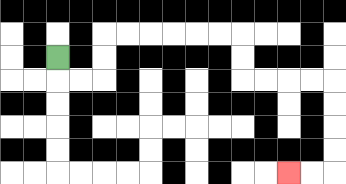{'start': '[2, 2]', 'end': '[12, 7]', 'path_directions': 'D,R,R,U,U,R,R,R,R,R,R,D,D,R,R,R,R,D,D,D,D,L,L', 'path_coordinates': '[[2, 2], [2, 3], [3, 3], [4, 3], [4, 2], [4, 1], [5, 1], [6, 1], [7, 1], [8, 1], [9, 1], [10, 1], [10, 2], [10, 3], [11, 3], [12, 3], [13, 3], [14, 3], [14, 4], [14, 5], [14, 6], [14, 7], [13, 7], [12, 7]]'}